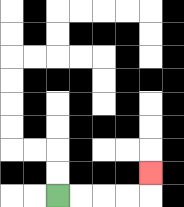{'start': '[2, 8]', 'end': '[6, 7]', 'path_directions': 'R,R,R,R,U', 'path_coordinates': '[[2, 8], [3, 8], [4, 8], [5, 8], [6, 8], [6, 7]]'}